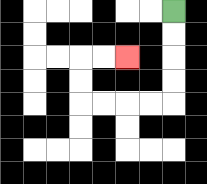{'start': '[7, 0]', 'end': '[5, 2]', 'path_directions': 'D,D,D,D,L,L,L,L,U,U,R,R', 'path_coordinates': '[[7, 0], [7, 1], [7, 2], [7, 3], [7, 4], [6, 4], [5, 4], [4, 4], [3, 4], [3, 3], [3, 2], [4, 2], [5, 2]]'}